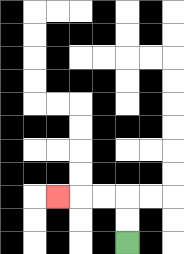{'start': '[5, 10]', 'end': '[2, 8]', 'path_directions': 'U,U,L,L,L', 'path_coordinates': '[[5, 10], [5, 9], [5, 8], [4, 8], [3, 8], [2, 8]]'}